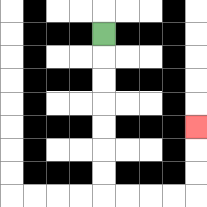{'start': '[4, 1]', 'end': '[8, 5]', 'path_directions': 'D,D,D,D,D,D,D,R,R,R,R,U,U,U', 'path_coordinates': '[[4, 1], [4, 2], [4, 3], [4, 4], [4, 5], [4, 6], [4, 7], [4, 8], [5, 8], [6, 8], [7, 8], [8, 8], [8, 7], [8, 6], [8, 5]]'}